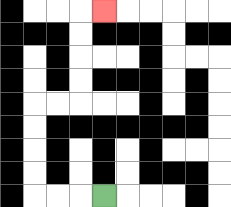{'start': '[4, 8]', 'end': '[4, 0]', 'path_directions': 'L,L,L,U,U,U,U,R,R,U,U,U,U,R', 'path_coordinates': '[[4, 8], [3, 8], [2, 8], [1, 8], [1, 7], [1, 6], [1, 5], [1, 4], [2, 4], [3, 4], [3, 3], [3, 2], [3, 1], [3, 0], [4, 0]]'}